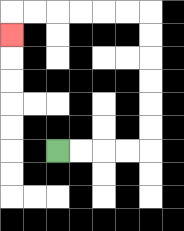{'start': '[2, 6]', 'end': '[0, 1]', 'path_directions': 'R,R,R,R,U,U,U,U,U,U,L,L,L,L,L,L,D', 'path_coordinates': '[[2, 6], [3, 6], [4, 6], [5, 6], [6, 6], [6, 5], [6, 4], [6, 3], [6, 2], [6, 1], [6, 0], [5, 0], [4, 0], [3, 0], [2, 0], [1, 0], [0, 0], [0, 1]]'}